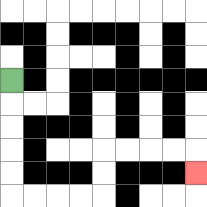{'start': '[0, 3]', 'end': '[8, 7]', 'path_directions': 'D,D,D,D,D,R,R,R,R,U,U,R,R,R,R,D', 'path_coordinates': '[[0, 3], [0, 4], [0, 5], [0, 6], [0, 7], [0, 8], [1, 8], [2, 8], [3, 8], [4, 8], [4, 7], [4, 6], [5, 6], [6, 6], [7, 6], [8, 6], [8, 7]]'}